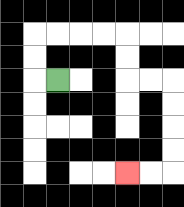{'start': '[2, 3]', 'end': '[5, 7]', 'path_directions': 'L,U,U,R,R,R,R,D,D,R,R,D,D,D,D,L,L', 'path_coordinates': '[[2, 3], [1, 3], [1, 2], [1, 1], [2, 1], [3, 1], [4, 1], [5, 1], [5, 2], [5, 3], [6, 3], [7, 3], [7, 4], [7, 5], [7, 6], [7, 7], [6, 7], [5, 7]]'}